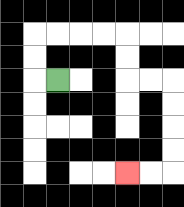{'start': '[2, 3]', 'end': '[5, 7]', 'path_directions': 'L,U,U,R,R,R,R,D,D,R,R,D,D,D,D,L,L', 'path_coordinates': '[[2, 3], [1, 3], [1, 2], [1, 1], [2, 1], [3, 1], [4, 1], [5, 1], [5, 2], [5, 3], [6, 3], [7, 3], [7, 4], [7, 5], [7, 6], [7, 7], [6, 7], [5, 7]]'}